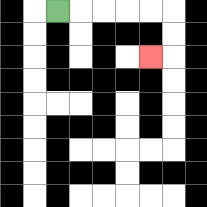{'start': '[2, 0]', 'end': '[6, 2]', 'path_directions': 'R,R,R,R,R,D,D,L', 'path_coordinates': '[[2, 0], [3, 0], [4, 0], [5, 0], [6, 0], [7, 0], [7, 1], [7, 2], [6, 2]]'}